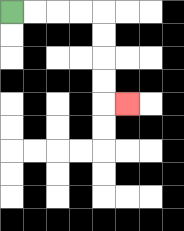{'start': '[0, 0]', 'end': '[5, 4]', 'path_directions': 'R,R,R,R,D,D,D,D,R', 'path_coordinates': '[[0, 0], [1, 0], [2, 0], [3, 0], [4, 0], [4, 1], [4, 2], [4, 3], [4, 4], [5, 4]]'}